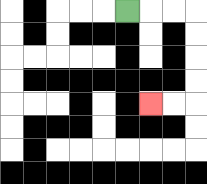{'start': '[5, 0]', 'end': '[6, 4]', 'path_directions': 'R,R,R,D,D,D,D,L,L', 'path_coordinates': '[[5, 0], [6, 0], [7, 0], [8, 0], [8, 1], [8, 2], [8, 3], [8, 4], [7, 4], [6, 4]]'}